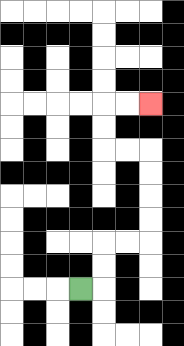{'start': '[3, 12]', 'end': '[6, 4]', 'path_directions': 'R,U,U,R,R,U,U,U,U,L,L,U,U,R,R', 'path_coordinates': '[[3, 12], [4, 12], [4, 11], [4, 10], [5, 10], [6, 10], [6, 9], [6, 8], [6, 7], [6, 6], [5, 6], [4, 6], [4, 5], [4, 4], [5, 4], [6, 4]]'}